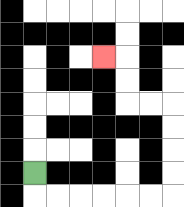{'start': '[1, 7]', 'end': '[4, 2]', 'path_directions': 'D,R,R,R,R,R,R,U,U,U,U,L,L,U,U,L', 'path_coordinates': '[[1, 7], [1, 8], [2, 8], [3, 8], [4, 8], [5, 8], [6, 8], [7, 8], [7, 7], [7, 6], [7, 5], [7, 4], [6, 4], [5, 4], [5, 3], [5, 2], [4, 2]]'}